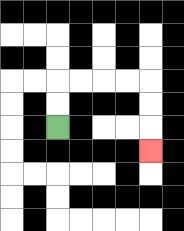{'start': '[2, 5]', 'end': '[6, 6]', 'path_directions': 'U,U,R,R,R,R,D,D,D', 'path_coordinates': '[[2, 5], [2, 4], [2, 3], [3, 3], [4, 3], [5, 3], [6, 3], [6, 4], [6, 5], [6, 6]]'}